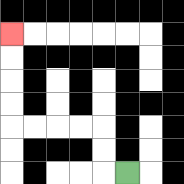{'start': '[5, 7]', 'end': '[0, 1]', 'path_directions': 'L,U,U,L,L,L,L,U,U,U,U', 'path_coordinates': '[[5, 7], [4, 7], [4, 6], [4, 5], [3, 5], [2, 5], [1, 5], [0, 5], [0, 4], [0, 3], [0, 2], [0, 1]]'}